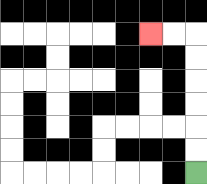{'start': '[8, 7]', 'end': '[6, 1]', 'path_directions': 'U,U,U,U,U,U,L,L', 'path_coordinates': '[[8, 7], [8, 6], [8, 5], [8, 4], [8, 3], [8, 2], [8, 1], [7, 1], [6, 1]]'}